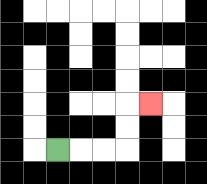{'start': '[2, 6]', 'end': '[6, 4]', 'path_directions': 'R,R,R,U,U,R', 'path_coordinates': '[[2, 6], [3, 6], [4, 6], [5, 6], [5, 5], [5, 4], [6, 4]]'}